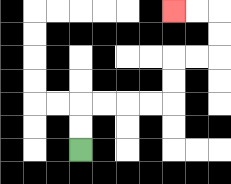{'start': '[3, 6]', 'end': '[7, 0]', 'path_directions': 'U,U,R,R,R,R,U,U,R,R,U,U,L,L', 'path_coordinates': '[[3, 6], [3, 5], [3, 4], [4, 4], [5, 4], [6, 4], [7, 4], [7, 3], [7, 2], [8, 2], [9, 2], [9, 1], [9, 0], [8, 0], [7, 0]]'}